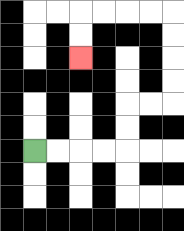{'start': '[1, 6]', 'end': '[3, 2]', 'path_directions': 'R,R,R,R,U,U,R,R,U,U,U,U,L,L,L,L,D,D', 'path_coordinates': '[[1, 6], [2, 6], [3, 6], [4, 6], [5, 6], [5, 5], [5, 4], [6, 4], [7, 4], [7, 3], [7, 2], [7, 1], [7, 0], [6, 0], [5, 0], [4, 0], [3, 0], [3, 1], [3, 2]]'}